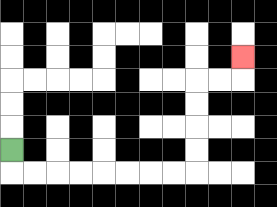{'start': '[0, 6]', 'end': '[10, 2]', 'path_directions': 'D,R,R,R,R,R,R,R,R,U,U,U,U,R,R,U', 'path_coordinates': '[[0, 6], [0, 7], [1, 7], [2, 7], [3, 7], [4, 7], [5, 7], [6, 7], [7, 7], [8, 7], [8, 6], [8, 5], [8, 4], [8, 3], [9, 3], [10, 3], [10, 2]]'}